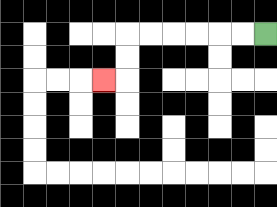{'start': '[11, 1]', 'end': '[4, 3]', 'path_directions': 'L,L,L,L,L,L,D,D,L', 'path_coordinates': '[[11, 1], [10, 1], [9, 1], [8, 1], [7, 1], [6, 1], [5, 1], [5, 2], [5, 3], [4, 3]]'}